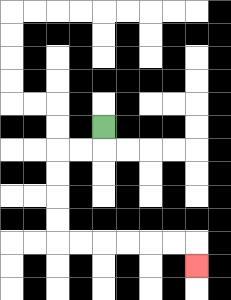{'start': '[4, 5]', 'end': '[8, 11]', 'path_directions': 'D,L,L,D,D,D,D,R,R,R,R,R,R,D', 'path_coordinates': '[[4, 5], [4, 6], [3, 6], [2, 6], [2, 7], [2, 8], [2, 9], [2, 10], [3, 10], [4, 10], [5, 10], [6, 10], [7, 10], [8, 10], [8, 11]]'}